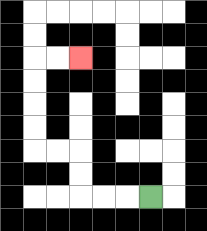{'start': '[6, 8]', 'end': '[3, 2]', 'path_directions': 'L,L,L,U,U,L,L,U,U,U,U,R,R', 'path_coordinates': '[[6, 8], [5, 8], [4, 8], [3, 8], [3, 7], [3, 6], [2, 6], [1, 6], [1, 5], [1, 4], [1, 3], [1, 2], [2, 2], [3, 2]]'}